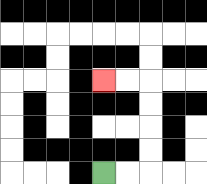{'start': '[4, 7]', 'end': '[4, 3]', 'path_directions': 'R,R,U,U,U,U,L,L', 'path_coordinates': '[[4, 7], [5, 7], [6, 7], [6, 6], [6, 5], [6, 4], [6, 3], [5, 3], [4, 3]]'}